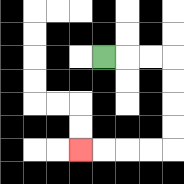{'start': '[4, 2]', 'end': '[3, 6]', 'path_directions': 'R,R,R,D,D,D,D,L,L,L,L', 'path_coordinates': '[[4, 2], [5, 2], [6, 2], [7, 2], [7, 3], [7, 4], [7, 5], [7, 6], [6, 6], [5, 6], [4, 6], [3, 6]]'}